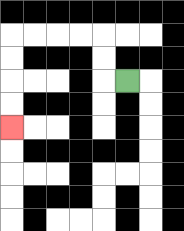{'start': '[5, 3]', 'end': '[0, 5]', 'path_directions': 'L,U,U,L,L,L,L,D,D,D,D', 'path_coordinates': '[[5, 3], [4, 3], [4, 2], [4, 1], [3, 1], [2, 1], [1, 1], [0, 1], [0, 2], [0, 3], [0, 4], [0, 5]]'}